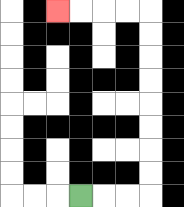{'start': '[3, 8]', 'end': '[2, 0]', 'path_directions': 'R,R,R,U,U,U,U,U,U,U,U,L,L,L,L', 'path_coordinates': '[[3, 8], [4, 8], [5, 8], [6, 8], [6, 7], [6, 6], [6, 5], [6, 4], [6, 3], [6, 2], [6, 1], [6, 0], [5, 0], [4, 0], [3, 0], [2, 0]]'}